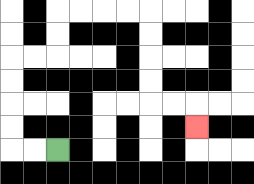{'start': '[2, 6]', 'end': '[8, 5]', 'path_directions': 'L,L,U,U,U,U,R,R,U,U,R,R,R,R,D,D,D,D,R,R,D', 'path_coordinates': '[[2, 6], [1, 6], [0, 6], [0, 5], [0, 4], [0, 3], [0, 2], [1, 2], [2, 2], [2, 1], [2, 0], [3, 0], [4, 0], [5, 0], [6, 0], [6, 1], [6, 2], [6, 3], [6, 4], [7, 4], [8, 4], [8, 5]]'}